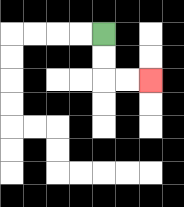{'start': '[4, 1]', 'end': '[6, 3]', 'path_directions': 'D,D,R,R', 'path_coordinates': '[[4, 1], [4, 2], [4, 3], [5, 3], [6, 3]]'}